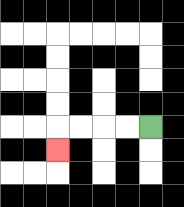{'start': '[6, 5]', 'end': '[2, 6]', 'path_directions': 'L,L,L,L,D', 'path_coordinates': '[[6, 5], [5, 5], [4, 5], [3, 5], [2, 5], [2, 6]]'}